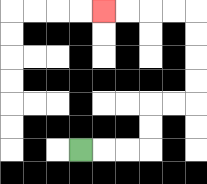{'start': '[3, 6]', 'end': '[4, 0]', 'path_directions': 'R,R,R,U,U,R,R,U,U,U,U,L,L,L,L', 'path_coordinates': '[[3, 6], [4, 6], [5, 6], [6, 6], [6, 5], [6, 4], [7, 4], [8, 4], [8, 3], [8, 2], [8, 1], [8, 0], [7, 0], [6, 0], [5, 0], [4, 0]]'}